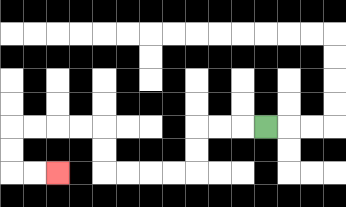{'start': '[11, 5]', 'end': '[2, 7]', 'path_directions': 'L,L,L,D,D,L,L,L,L,U,U,L,L,L,L,D,D,R,R', 'path_coordinates': '[[11, 5], [10, 5], [9, 5], [8, 5], [8, 6], [8, 7], [7, 7], [6, 7], [5, 7], [4, 7], [4, 6], [4, 5], [3, 5], [2, 5], [1, 5], [0, 5], [0, 6], [0, 7], [1, 7], [2, 7]]'}